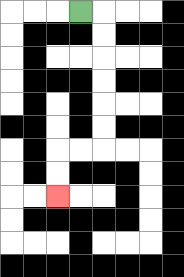{'start': '[3, 0]', 'end': '[2, 8]', 'path_directions': 'R,D,D,D,D,D,D,L,L,D,D', 'path_coordinates': '[[3, 0], [4, 0], [4, 1], [4, 2], [4, 3], [4, 4], [4, 5], [4, 6], [3, 6], [2, 6], [2, 7], [2, 8]]'}